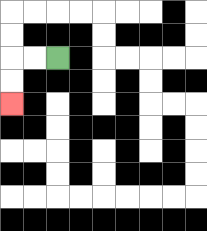{'start': '[2, 2]', 'end': '[0, 4]', 'path_directions': 'L,L,D,D', 'path_coordinates': '[[2, 2], [1, 2], [0, 2], [0, 3], [0, 4]]'}